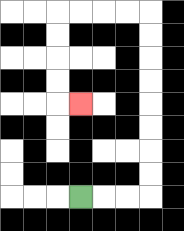{'start': '[3, 8]', 'end': '[3, 4]', 'path_directions': 'R,R,R,U,U,U,U,U,U,U,U,L,L,L,L,D,D,D,D,R', 'path_coordinates': '[[3, 8], [4, 8], [5, 8], [6, 8], [6, 7], [6, 6], [6, 5], [6, 4], [6, 3], [6, 2], [6, 1], [6, 0], [5, 0], [4, 0], [3, 0], [2, 0], [2, 1], [2, 2], [2, 3], [2, 4], [3, 4]]'}